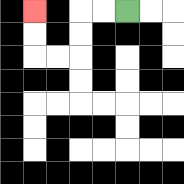{'start': '[5, 0]', 'end': '[1, 0]', 'path_directions': 'L,L,D,D,L,L,U,U', 'path_coordinates': '[[5, 0], [4, 0], [3, 0], [3, 1], [3, 2], [2, 2], [1, 2], [1, 1], [1, 0]]'}